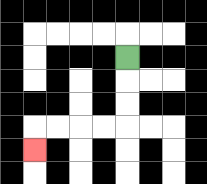{'start': '[5, 2]', 'end': '[1, 6]', 'path_directions': 'D,D,D,L,L,L,L,D', 'path_coordinates': '[[5, 2], [5, 3], [5, 4], [5, 5], [4, 5], [3, 5], [2, 5], [1, 5], [1, 6]]'}